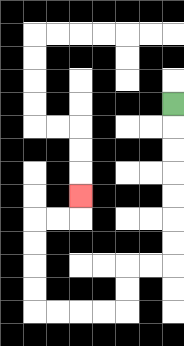{'start': '[7, 4]', 'end': '[3, 8]', 'path_directions': 'D,D,D,D,D,D,D,L,L,D,D,L,L,L,L,U,U,U,U,R,R,U', 'path_coordinates': '[[7, 4], [7, 5], [7, 6], [7, 7], [7, 8], [7, 9], [7, 10], [7, 11], [6, 11], [5, 11], [5, 12], [5, 13], [4, 13], [3, 13], [2, 13], [1, 13], [1, 12], [1, 11], [1, 10], [1, 9], [2, 9], [3, 9], [3, 8]]'}